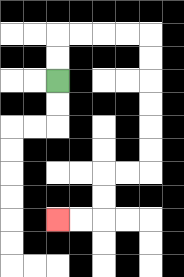{'start': '[2, 3]', 'end': '[2, 9]', 'path_directions': 'U,U,R,R,R,R,D,D,D,D,D,D,L,L,D,D,L,L', 'path_coordinates': '[[2, 3], [2, 2], [2, 1], [3, 1], [4, 1], [5, 1], [6, 1], [6, 2], [6, 3], [6, 4], [6, 5], [6, 6], [6, 7], [5, 7], [4, 7], [4, 8], [4, 9], [3, 9], [2, 9]]'}